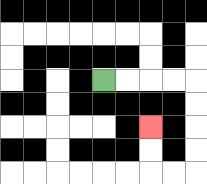{'start': '[4, 3]', 'end': '[6, 5]', 'path_directions': 'R,R,R,R,D,D,D,D,L,L,U,U', 'path_coordinates': '[[4, 3], [5, 3], [6, 3], [7, 3], [8, 3], [8, 4], [8, 5], [8, 6], [8, 7], [7, 7], [6, 7], [6, 6], [6, 5]]'}